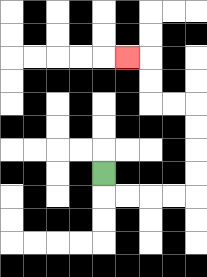{'start': '[4, 7]', 'end': '[5, 2]', 'path_directions': 'D,R,R,R,R,U,U,U,U,L,L,U,U,L', 'path_coordinates': '[[4, 7], [4, 8], [5, 8], [6, 8], [7, 8], [8, 8], [8, 7], [8, 6], [8, 5], [8, 4], [7, 4], [6, 4], [6, 3], [6, 2], [5, 2]]'}